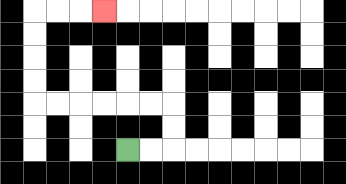{'start': '[5, 6]', 'end': '[4, 0]', 'path_directions': 'R,R,U,U,L,L,L,L,L,L,U,U,U,U,R,R,R', 'path_coordinates': '[[5, 6], [6, 6], [7, 6], [7, 5], [7, 4], [6, 4], [5, 4], [4, 4], [3, 4], [2, 4], [1, 4], [1, 3], [1, 2], [1, 1], [1, 0], [2, 0], [3, 0], [4, 0]]'}